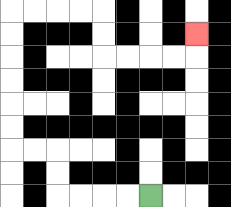{'start': '[6, 8]', 'end': '[8, 1]', 'path_directions': 'L,L,L,L,U,U,L,L,U,U,U,U,U,U,R,R,R,R,D,D,R,R,R,R,U', 'path_coordinates': '[[6, 8], [5, 8], [4, 8], [3, 8], [2, 8], [2, 7], [2, 6], [1, 6], [0, 6], [0, 5], [0, 4], [0, 3], [0, 2], [0, 1], [0, 0], [1, 0], [2, 0], [3, 0], [4, 0], [4, 1], [4, 2], [5, 2], [6, 2], [7, 2], [8, 2], [8, 1]]'}